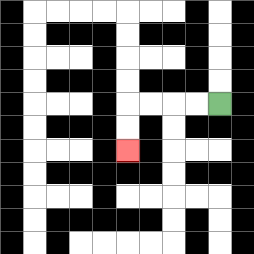{'start': '[9, 4]', 'end': '[5, 6]', 'path_directions': 'L,L,L,L,D,D', 'path_coordinates': '[[9, 4], [8, 4], [7, 4], [6, 4], [5, 4], [5, 5], [5, 6]]'}